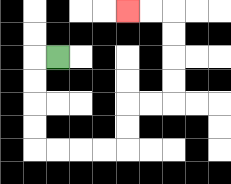{'start': '[2, 2]', 'end': '[5, 0]', 'path_directions': 'L,D,D,D,D,R,R,R,R,U,U,R,R,U,U,U,U,L,L', 'path_coordinates': '[[2, 2], [1, 2], [1, 3], [1, 4], [1, 5], [1, 6], [2, 6], [3, 6], [4, 6], [5, 6], [5, 5], [5, 4], [6, 4], [7, 4], [7, 3], [7, 2], [7, 1], [7, 0], [6, 0], [5, 0]]'}